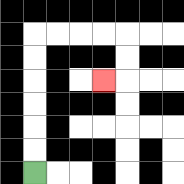{'start': '[1, 7]', 'end': '[4, 3]', 'path_directions': 'U,U,U,U,U,U,R,R,R,R,D,D,L', 'path_coordinates': '[[1, 7], [1, 6], [1, 5], [1, 4], [1, 3], [1, 2], [1, 1], [2, 1], [3, 1], [4, 1], [5, 1], [5, 2], [5, 3], [4, 3]]'}